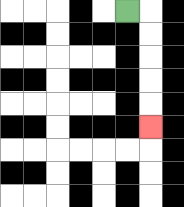{'start': '[5, 0]', 'end': '[6, 5]', 'path_directions': 'R,D,D,D,D,D', 'path_coordinates': '[[5, 0], [6, 0], [6, 1], [6, 2], [6, 3], [6, 4], [6, 5]]'}